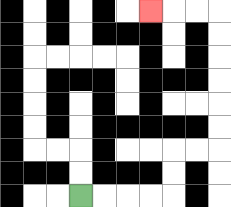{'start': '[3, 8]', 'end': '[6, 0]', 'path_directions': 'R,R,R,R,U,U,R,R,U,U,U,U,U,U,L,L,L', 'path_coordinates': '[[3, 8], [4, 8], [5, 8], [6, 8], [7, 8], [7, 7], [7, 6], [8, 6], [9, 6], [9, 5], [9, 4], [9, 3], [9, 2], [9, 1], [9, 0], [8, 0], [7, 0], [6, 0]]'}